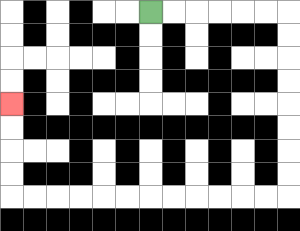{'start': '[6, 0]', 'end': '[0, 4]', 'path_directions': 'R,R,R,R,R,R,D,D,D,D,D,D,D,D,L,L,L,L,L,L,L,L,L,L,L,L,U,U,U,U', 'path_coordinates': '[[6, 0], [7, 0], [8, 0], [9, 0], [10, 0], [11, 0], [12, 0], [12, 1], [12, 2], [12, 3], [12, 4], [12, 5], [12, 6], [12, 7], [12, 8], [11, 8], [10, 8], [9, 8], [8, 8], [7, 8], [6, 8], [5, 8], [4, 8], [3, 8], [2, 8], [1, 8], [0, 8], [0, 7], [0, 6], [0, 5], [0, 4]]'}